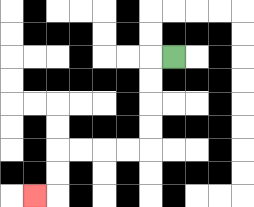{'start': '[7, 2]', 'end': '[1, 8]', 'path_directions': 'L,D,D,D,D,L,L,L,L,D,D,L', 'path_coordinates': '[[7, 2], [6, 2], [6, 3], [6, 4], [6, 5], [6, 6], [5, 6], [4, 6], [3, 6], [2, 6], [2, 7], [2, 8], [1, 8]]'}